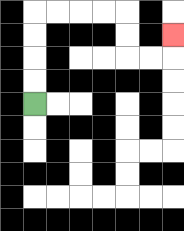{'start': '[1, 4]', 'end': '[7, 1]', 'path_directions': 'U,U,U,U,R,R,R,R,D,D,R,R,U', 'path_coordinates': '[[1, 4], [1, 3], [1, 2], [1, 1], [1, 0], [2, 0], [3, 0], [4, 0], [5, 0], [5, 1], [5, 2], [6, 2], [7, 2], [7, 1]]'}